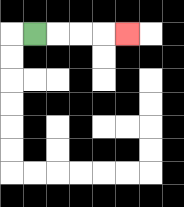{'start': '[1, 1]', 'end': '[5, 1]', 'path_directions': 'R,R,R,R', 'path_coordinates': '[[1, 1], [2, 1], [3, 1], [4, 1], [5, 1]]'}